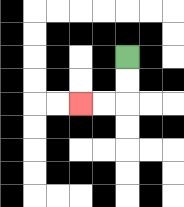{'start': '[5, 2]', 'end': '[3, 4]', 'path_directions': 'D,D,L,L', 'path_coordinates': '[[5, 2], [5, 3], [5, 4], [4, 4], [3, 4]]'}